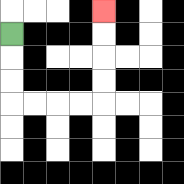{'start': '[0, 1]', 'end': '[4, 0]', 'path_directions': 'D,D,D,R,R,R,R,U,U,U,U', 'path_coordinates': '[[0, 1], [0, 2], [0, 3], [0, 4], [1, 4], [2, 4], [3, 4], [4, 4], [4, 3], [4, 2], [4, 1], [4, 0]]'}